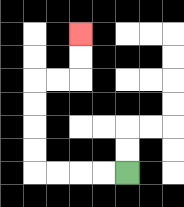{'start': '[5, 7]', 'end': '[3, 1]', 'path_directions': 'L,L,L,L,U,U,U,U,R,R,U,U', 'path_coordinates': '[[5, 7], [4, 7], [3, 7], [2, 7], [1, 7], [1, 6], [1, 5], [1, 4], [1, 3], [2, 3], [3, 3], [3, 2], [3, 1]]'}